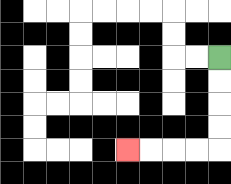{'start': '[9, 2]', 'end': '[5, 6]', 'path_directions': 'D,D,D,D,L,L,L,L', 'path_coordinates': '[[9, 2], [9, 3], [9, 4], [9, 5], [9, 6], [8, 6], [7, 6], [6, 6], [5, 6]]'}